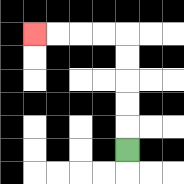{'start': '[5, 6]', 'end': '[1, 1]', 'path_directions': 'U,U,U,U,U,L,L,L,L', 'path_coordinates': '[[5, 6], [5, 5], [5, 4], [5, 3], [5, 2], [5, 1], [4, 1], [3, 1], [2, 1], [1, 1]]'}